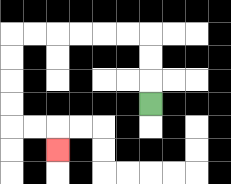{'start': '[6, 4]', 'end': '[2, 6]', 'path_directions': 'U,U,U,L,L,L,L,L,L,D,D,D,D,R,R,D', 'path_coordinates': '[[6, 4], [6, 3], [6, 2], [6, 1], [5, 1], [4, 1], [3, 1], [2, 1], [1, 1], [0, 1], [0, 2], [0, 3], [0, 4], [0, 5], [1, 5], [2, 5], [2, 6]]'}